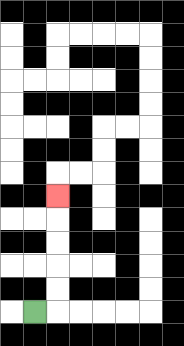{'start': '[1, 13]', 'end': '[2, 8]', 'path_directions': 'R,U,U,U,U,U', 'path_coordinates': '[[1, 13], [2, 13], [2, 12], [2, 11], [2, 10], [2, 9], [2, 8]]'}